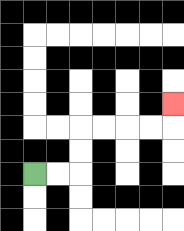{'start': '[1, 7]', 'end': '[7, 4]', 'path_directions': 'R,R,U,U,R,R,R,R,U', 'path_coordinates': '[[1, 7], [2, 7], [3, 7], [3, 6], [3, 5], [4, 5], [5, 5], [6, 5], [7, 5], [7, 4]]'}